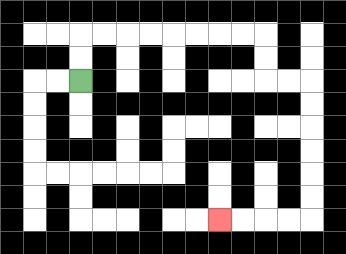{'start': '[3, 3]', 'end': '[9, 9]', 'path_directions': 'U,U,R,R,R,R,R,R,R,R,D,D,R,R,D,D,D,D,D,D,L,L,L,L', 'path_coordinates': '[[3, 3], [3, 2], [3, 1], [4, 1], [5, 1], [6, 1], [7, 1], [8, 1], [9, 1], [10, 1], [11, 1], [11, 2], [11, 3], [12, 3], [13, 3], [13, 4], [13, 5], [13, 6], [13, 7], [13, 8], [13, 9], [12, 9], [11, 9], [10, 9], [9, 9]]'}